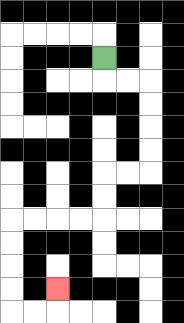{'start': '[4, 2]', 'end': '[2, 12]', 'path_directions': 'D,R,R,D,D,D,D,L,L,D,D,L,L,L,L,D,D,D,D,R,R,U', 'path_coordinates': '[[4, 2], [4, 3], [5, 3], [6, 3], [6, 4], [6, 5], [6, 6], [6, 7], [5, 7], [4, 7], [4, 8], [4, 9], [3, 9], [2, 9], [1, 9], [0, 9], [0, 10], [0, 11], [0, 12], [0, 13], [1, 13], [2, 13], [2, 12]]'}